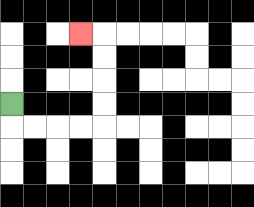{'start': '[0, 4]', 'end': '[3, 1]', 'path_directions': 'D,R,R,R,R,U,U,U,U,L', 'path_coordinates': '[[0, 4], [0, 5], [1, 5], [2, 5], [3, 5], [4, 5], [4, 4], [4, 3], [4, 2], [4, 1], [3, 1]]'}